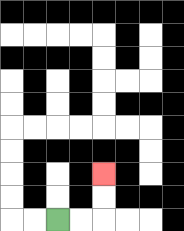{'start': '[2, 9]', 'end': '[4, 7]', 'path_directions': 'R,R,U,U', 'path_coordinates': '[[2, 9], [3, 9], [4, 9], [4, 8], [4, 7]]'}